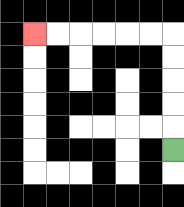{'start': '[7, 6]', 'end': '[1, 1]', 'path_directions': 'U,U,U,U,U,L,L,L,L,L,L', 'path_coordinates': '[[7, 6], [7, 5], [7, 4], [7, 3], [7, 2], [7, 1], [6, 1], [5, 1], [4, 1], [3, 1], [2, 1], [1, 1]]'}